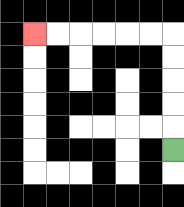{'start': '[7, 6]', 'end': '[1, 1]', 'path_directions': 'U,U,U,U,U,L,L,L,L,L,L', 'path_coordinates': '[[7, 6], [7, 5], [7, 4], [7, 3], [7, 2], [7, 1], [6, 1], [5, 1], [4, 1], [3, 1], [2, 1], [1, 1]]'}